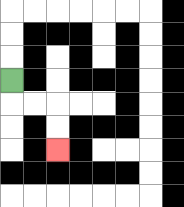{'start': '[0, 3]', 'end': '[2, 6]', 'path_directions': 'D,R,R,D,D', 'path_coordinates': '[[0, 3], [0, 4], [1, 4], [2, 4], [2, 5], [2, 6]]'}